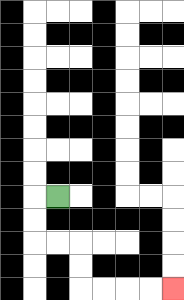{'start': '[2, 8]', 'end': '[7, 12]', 'path_directions': 'L,D,D,R,R,D,D,R,R,R,R', 'path_coordinates': '[[2, 8], [1, 8], [1, 9], [1, 10], [2, 10], [3, 10], [3, 11], [3, 12], [4, 12], [5, 12], [6, 12], [7, 12]]'}